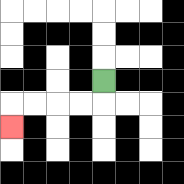{'start': '[4, 3]', 'end': '[0, 5]', 'path_directions': 'D,L,L,L,L,D', 'path_coordinates': '[[4, 3], [4, 4], [3, 4], [2, 4], [1, 4], [0, 4], [0, 5]]'}